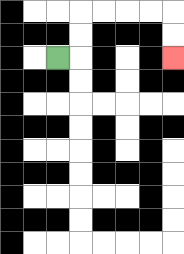{'start': '[2, 2]', 'end': '[7, 2]', 'path_directions': 'R,U,U,R,R,R,R,D,D', 'path_coordinates': '[[2, 2], [3, 2], [3, 1], [3, 0], [4, 0], [5, 0], [6, 0], [7, 0], [7, 1], [7, 2]]'}